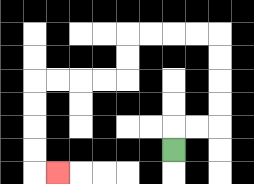{'start': '[7, 6]', 'end': '[2, 7]', 'path_directions': 'U,R,R,U,U,U,U,L,L,L,L,D,D,L,L,L,L,D,D,D,D,R', 'path_coordinates': '[[7, 6], [7, 5], [8, 5], [9, 5], [9, 4], [9, 3], [9, 2], [9, 1], [8, 1], [7, 1], [6, 1], [5, 1], [5, 2], [5, 3], [4, 3], [3, 3], [2, 3], [1, 3], [1, 4], [1, 5], [1, 6], [1, 7], [2, 7]]'}